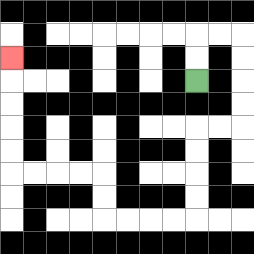{'start': '[8, 3]', 'end': '[0, 2]', 'path_directions': 'U,U,R,R,D,D,D,D,L,L,D,D,D,D,L,L,L,L,U,U,L,L,L,L,U,U,U,U,U', 'path_coordinates': '[[8, 3], [8, 2], [8, 1], [9, 1], [10, 1], [10, 2], [10, 3], [10, 4], [10, 5], [9, 5], [8, 5], [8, 6], [8, 7], [8, 8], [8, 9], [7, 9], [6, 9], [5, 9], [4, 9], [4, 8], [4, 7], [3, 7], [2, 7], [1, 7], [0, 7], [0, 6], [0, 5], [0, 4], [0, 3], [0, 2]]'}